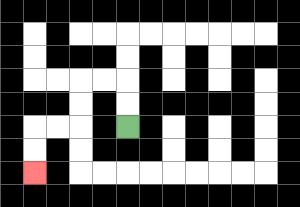{'start': '[5, 5]', 'end': '[1, 7]', 'path_directions': 'U,U,L,L,D,D,L,L,D,D', 'path_coordinates': '[[5, 5], [5, 4], [5, 3], [4, 3], [3, 3], [3, 4], [3, 5], [2, 5], [1, 5], [1, 6], [1, 7]]'}